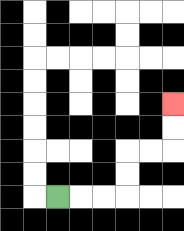{'start': '[2, 8]', 'end': '[7, 4]', 'path_directions': 'R,R,R,U,U,R,R,U,U', 'path_coordinates': '[[2, 8], [3, 8], [4, 8], [5, 8], [5, 7], [5, 6], [6, 6], [7, 6], [7, 5], [7, 4]]'}